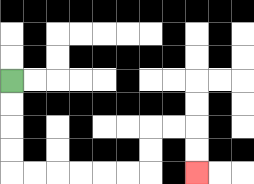{'start': '[0, 3]', 'end': '[8, 7]', 'path_directions': 'D,D,D,D,R,R,R,R,R,R,U,U,R,R,D,D', 'path_coordinates': '[[0, 3], [0, 4], [0, 5], [0, 6], [0, 7], [1, 7], [2, 7], [3, 7], [4, 7], [5, 7], [6, 7], [6, 6], [6, 5], [7, 5], [8, 5], [8, 6], [8, 7]]'}